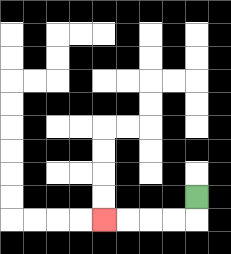{'start': '[8, 8]', 'end': '[4, 9]', 'path_directions': 'D,L,L,L,L', 'path_coordinates': '[[8, 8], [8, 9], [7, 9], [6, 9], [5, 9], [4, 9]]'}